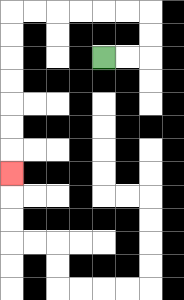{'start': '[4, 2]', 'end': '[0, 7]', 'path_directions': 'R,R,U,U,L,L,L,L,L,L,D,D,D,D,D,D,D', 'path_coordinates': '[[4, 2], [5, 2], [6, 2], [6, 1], [6, 0], [5, 0], [4, 0], [3, 0], [2, 0], [1, 0], [0, 0], [0, 1], [0, 2], [0, 3], [0, 4], [0, 5], [0, 6], [0, 7]]'}